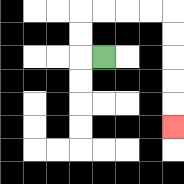{'start': '[4, 2]', 'end': '[7, 5]', 'path_directions': 'L,U,U,R,R,R,R,D,D,D,D,D', 'path_coordinates': '[[4, 2], [3, 2], [3, 1], [3, 0], [4, 0], [5, 0], [6, 0], [7, 0], [7, 1], [7, 2], [7, 3], [7, 4], [7, 5]]'}